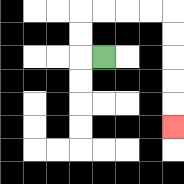{'start': '[4, 2]', 'end': '[7, 5]', 'path_directions': 'L,U,U,R,R,R,R,D,D,D,D,D', 'path_coordinates': '[[4, 2], [3, 2], [3, 1], [3, 0], [4, 0], [5, 0], [6, 0], [7, 0], [7, 1], [7, 2], [7, 3], [7, 4], [7, 5]]'}